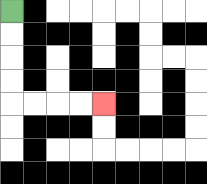{'start': '[0, 0]', 'end': '[4, 4]', 'path_directions': 'D,D,D,D,R,R,R,R', 'path_coordinates': '[[0, 0], [0, 1], [0, 2], [0, 3], [0, 4], [1, 4], [2, 4], [3, 4], [4, 4]]'}